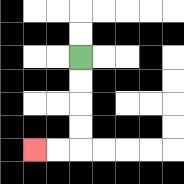{'start': '[3, 2]', 'end': '[1, 6]', 'path_directions': 'D,D,D,D,L,L', 'path_coordinates': '[[3, 2], [3, 3], [3, 4], [3, 5], [3, 6], [2, 6], [1, 6]]'}